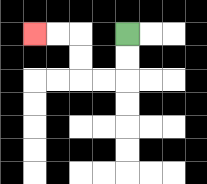{'start': '[5, 1]', 'end': '[1, 1]', 'path_directions': 'D,D,L,L,U,U,L,L', 'path_coordinates': '[[5, 1], [5, 2], [5, 3], [4, 3], [3, 3], [3, 2], [3, 1], [2, 1], [1, 1]]'}